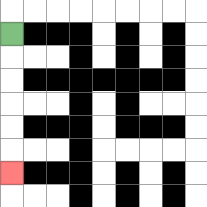{'start': '[0, 1]', 'end': '[0, 7]', 'path_directions': 'D,D,D,D,D,D', 'path_coordinates': '[[0, 1], [0, 2], [0, 3], [0, 4], [0, 5], [0, 6], [0, 7]]'}